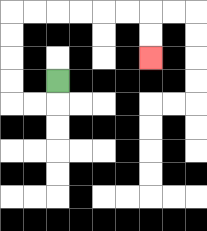{'start': '[2, 3]', 'end': '[6, 2]', 'path_directions': 'D,L,L,U,U,U,U,R,R,R,R,R,R,D,D', 'path_coordinates': '[[2, 3], [2, 4], [1, 4], [0, 4], [0, 3], [0, 2], [0, 1], [0, 0], [1, 0], [2, 0], [3, 0], [4, 0], [5, 0], [6, 0], [6, 1], [6, 2]]'}